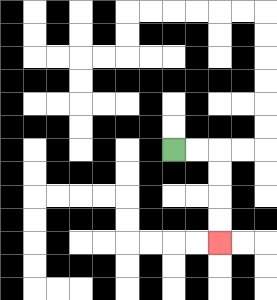{'start': '[7, 6]', 'end': '[9, 10]', 'path_directions': 'R,R,D,D,D,D', 'path_coordinates': '[[7, 6], [8, 6], [9, 6], [9, 7], [9, 8], [9, 9], [9, 10]]'}